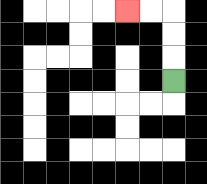{'start': '[7, 3]', 'end': '[5, 0]', 'path_directions': 'U,U,U,L,L', 'path_coordinates': '[[7, 3], [7, 2], [7, 1], [7, 0], [6, 0], [5, 0]]'}